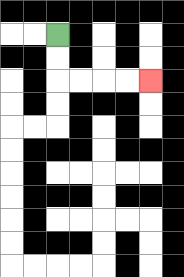{'start': '[2, 1]', 'end': '[6, 3]', 'path_directions': 'D,D,R,R,R,R', 'path_coordinates': '[[2, 1], [2, 2], [2, 3], [3, 3], [4, 3], [5, 3], [6, 3]]'}